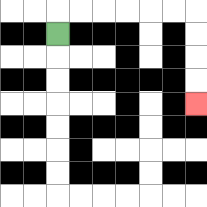{'start': '[2, 1]', 'end': '[8, 4]', 'path_directions': 'U,R,R,R,R,R,R,D,D,D,D', 'path_coordinates': '[[2, 1], [2, 0], [3, 0], [4, 0], [5, 0], [6, 0], [7, 0], [8, 0], [8, 1], [8, 2], [8, 3], [8, 4]]'}